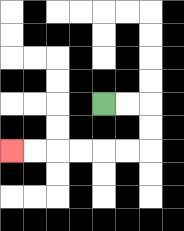{'start': '[4, 4]', 'end': '[0, 6]', 'path_directions': 'R,R,D,D,L,L,L,L,L,L', 'path_coordinates': '[[4, 4], [5, 4], [6, 4], [6, 5], [6, 6], [5, 6], [4, 6], [3, 6], [2, 6], [1, 6], [0, 6]]'}